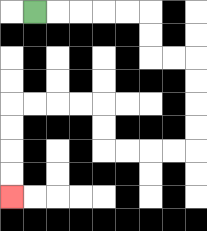{'start': '[1, 0]', 'end': '[0, 8]', 'path_directions': 'R,R,R,R,R,D,D,R,R,D,D,D,D,L,L,L,L,U,U,L,L,L,L,D,D,D,D', 'path_coordinates': '[[1, 0], [2, 0], [3, 0], [4, 0], [5, 0], [6, 0], [6, 1], [6, 2], [7, 2], [8, 2], [8, 3], [8, 4], [8, 5], [8, 6], [7, 6], [6, 6], [5, 6], [4, 6], [4, 5], [4, 4], [3, 4], [2, 4], [1, 4], [0, 4], [0, 5], [0, 6], [0, 7], [0, 8]]'}